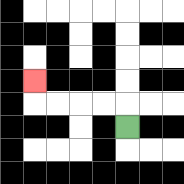{'start': '[5, 5]', 'end': '[1, 3]', 'path_directions': 'U,L,L,L,L,U', 'path_coordinates': '[[5, 5], [5, 4], [4, 4], [3, 4], [2, 4], [1, 4], [1, 3]]'}